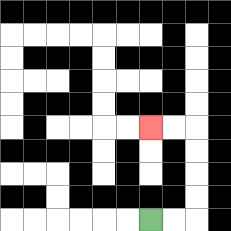{'start': '[6, 9]', 'end': '[6, 5]', 'path_directions': 'R,R,U,U,U,U,L,L', 'path_coordinates': '[[6, 9], [7, 9], [8, 9], [8, 8], [8, 7], [8, 6], [8, 5], [7, 5], [6, 5]]'}